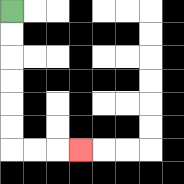{'start': '[0, 0]', 'end': '[3, 6]', 'path_directions': 'D,D,D,D,D,D,R,R,R', 'path_coordinates': '[[0, 0], [0, 1], [0, 2], [0, 3], [0, 4], [0, 5], [0, 6], [1, 6], [2, 6], [3, 6]]'}